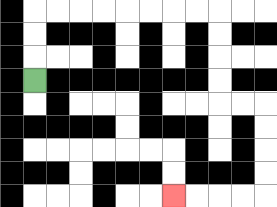{'start': '[1, 3]', 'end': '[7, 8]', 'path_directions': 'U,U,U,R,R,R,R,R,R,R,R,D,D,D,D,R,R,D,D,D,D,L,L,L,L', 'path_coordinates': '[[1, 3], [1, 2], [1, 1], [1, 0], [2, 0], [3, 0], [4, 0], [5, 0], [6, 0], [7, 0], [8, 0], [9, 0], [9, 1], [9, 2], [9, 3], [9, 4], [10, 4], [11, 4], [11, 5], [11, 6], [11, 7], [11, 8], [10, 8], [9, 8], [8, 8], [7, 8]]'}